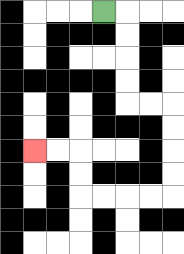{'start': '[4, 0]', 'end': '[1, 6]', 'path_directions': 'R,D,D,D,D,R,R,D,D,D,D,L,L,L,L,U,U,L,L', 'path_coordinates': '[[4, 0], [5, 0], [5, 1], [5, 2], [5, 3], [5, 4], [6, 4], [7, 4], [7, 5], [7, 6], [7, 7], [7, 8], [6, 8], [5, 8], [4, 8], [3, 8], [3, 7], [3, 6], [2, 6], [1, 6]]'}